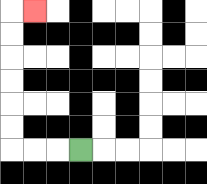{'start': '[3, 6]', 'end': '[1, 0]', 'path_directions': 'L,L,L,U,U,U,U,U,U,R', 'path_coordinates': '[[3, 6], [2, 6], [1, 6], [0, 6], [0, 5], [0, 4], [0, 3], [0, 2], [0, 1], [0, 0], [1, 0]]'}